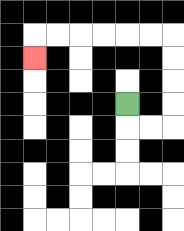{'start': '[5, 4]', 'end': '[1, 2]', 'path_directions': 'D,R,R,U,U,U,U,L,L,L,L,L,L,D', 'path_coordinates': '[[5, 4], [5, 5], [6, 5], [7, 5], [7, 4], [7, 3], [7, 2], [7, 1], [6, 1], [5, 1], [4, 1], [3, 1], [2, 1], [1, 1], [1, 2]]'}